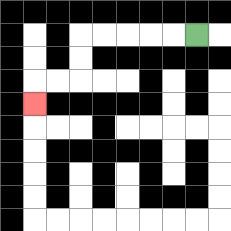{'start': '[8, 1]', 'end': '[1, 4]', 'path_directions': 'L,L,L,L,L,D,D,L,L,D', 'path_coordinates': '[[8, 1], [7, 1], [6, 1], [5, 1], [4, 1], [3, 1], [3, 2], [3, 3], [2, 3], [1, 3], [1, 4]]'}